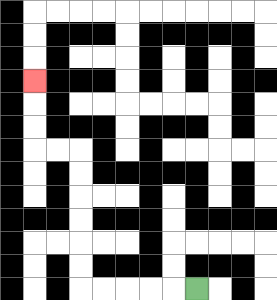{'start': '[8, 12]', 'end': '[1, 3]', 'path_directions': 'L,L,L,L,L,U,U,U,U,U,U,L,L,U,U,U', 'path_coordinates': '[[8, 12], [7, 12], [6, 12], [5, 12], [4, 12], [3, 12], [3, 11], [3, 10], [3, 9], [3, 8], [3, 7], [3, 6], [2, 6], [1, 6], [1, 5], [1, 4], [1, 3]]'}